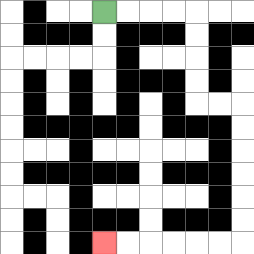{'start': '[4, 0]', 'end': '[4, 10]', 'path_directions': 'R,R,R,R,D,D,D,D,R,R,D,D,D,D,D,D,L,L,L,L,L,L', 'path_coordinates': '[[4, 0], [5, 0], [6, 0], [7, 0], [8, 0], [8, 1], [8, 2], [8, 3], [8, 4], [9, 4], [10, 4], [10, 5], [10, 6], [10, 7], [10, 8], [10, 9], [10, 10], [9, 10], [8, 10], [7, 10], [6, 10], [5, 10], [4, 10]]'}